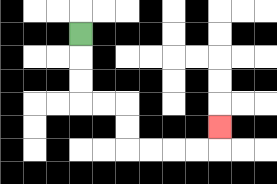{'start': '[3, 1]', 'end': '[9, 5]', 'path_directions': 'D,D,D,R,R,D,D,R,R,R,R,U', 'path_coordinates': '[[3, 1], [3, 2], [3, 3], [3, 4], [4, 4], [5, 4], [5, 5], [5, 6], [6, 6], [7, 6], [8, 6], [9, 6], [9, 5]]'}